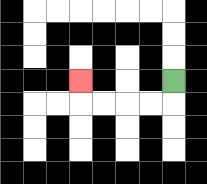{'start': '[7, 3]', 'end': '[3, 3]', 'path_directions': 'D,L,L,L,L,U', 'path_coordinates': '[[7, 3], [7, 4], [6, 4], [5, 4], [4, 4], [3, 4], [3, 3]]'}